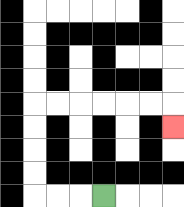{'start': '[4, 8]', 'end': '[7, 5]', 'path_directions': 'L,L,L,U,U,U,U,R,R,R,R,R,R,D', 'path_coordinates': '[[4, 8], [3, 8], [2, 8], [1, 8], [1, 7], [1, 6], [1, 5], [1, 4], [2, 4], [3, 4], [4, 4], [5, 4], [6, 4], [7, 4], [7, 5]]'}